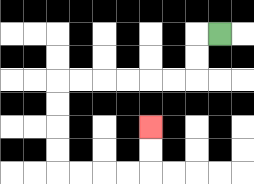{'start': '[9, 1]', 'end': '[6, 5]', 'path_directions': 'L,D,D,L,L,L,L,L,L,D,D,D,D,R,R,R,R,U,U', 'path_coordinates': '[[9, 1], [8, 1], [8, 2], [8, 3], [7, 3], [6, 3], [5, 3], [4, 3], [3, 3], [2, 3], [2, 4], [2, 5], [2, 6], [2, 7], [3, 7], [4, 7], [5, 7], [6, 7], [6, 6], [6, 5]]'}